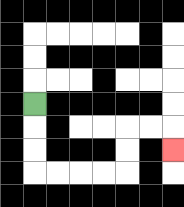{'start': '[1, 4]', 'end': '[7, 6]', 'path_directions': 'D,D,D,R,R,R,R,U,U,R,R,D', 'path_coordinates': '[[1, 4], [1, 5], [1, 6], [1, 7], [2, 7], [3, 7], [4, 7], [5, 7], [5, 6], [5, 5], [6, 5], [7, 5], [7, 6]]'}